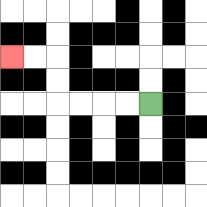{'start': '[6, 4]', 'end': '[0, 2]', 'path_directions': 'L,L,L,L,U,U,L,L', 'path_coordinates': '[[6, 4], [5, 4], [4, 4], [3, 4], [2, 4], [2, 3], [2, 2], [1, 2], [0, 2]]'}